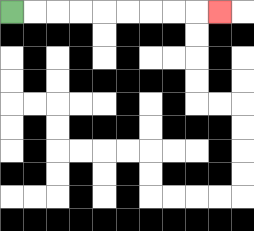{'start': '[0, 0]', 'end': '[9, 0]', 'path_directions': 'R,R,R,R,R,R,R,R,R', 'path_coordinates': '[[0, 0], [1, 0], [2, 0], [3, 0], [4, 0], [5, 0], [6, 0], [7, 0], [8, 0], [9, 0]]'}